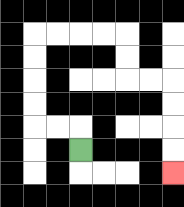{'start': '[3, 6]', 'end': '[7, 7]', 'path_directions': 'U,L,L,U,U,U,U,R,R,R,R,D,D,R,R,D,D,D,D', 'path_coordinates': '[[3, 6], [3, 5], [2, 5], [1, 5], [1, 4], [1, 3], [1, 2], [1, 1], [2, 1], [3, 1], [4, 1], [5, 1], [5, 2], [5, 3], [6, 3], [7, 3], [7, 4], [7, 5], [7, 6], [7, 7]]'}